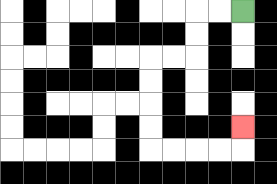{'start': '[10, 0]', 'end': '[10, 5]', 'path_directions': 'L,L,D,D,L,L,D,D,D,D,R,R,R,R,U', 'path_coordinates': '[[10, 0], [9, 0], [8, 0], [8, 1], [8, 2], [7, 2], [6, 2], [6, 3], [6, 4], [6, 5], [6, 6], [7, 6], [8, 6], [9, 6], [10, 6], [10, 5]]'}